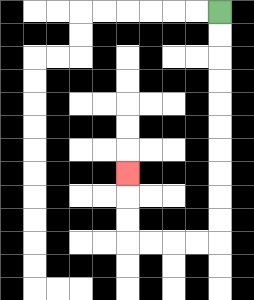{'start': '[9, 0]', 'end': '[5, 7]', 'path_directions': 'D,D,D,D,D,D,D,D,D,D,L,L,L,L,U,U,U', 'path_coordinates': '[[9, 0], [9, 1], [9, 2], [9, 3], [9, 4], [9, 5], [9, 6], [9, 7], [9, 8], [9, 9], [9, 10], [8, 10], [7, 10], [6, 10], [5, 10], [5, 9], [5, 8], [5, 7]]'}